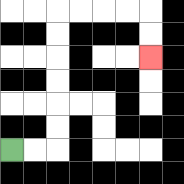{'start': '[0, 6]', 'end': '[6, 2]', 'path_directions': 'R,R,U,U,U,U,U,U,R,R,R,R,D,D', 'path_coordinates': '[[0, 6], [1, 6], [2, 6], [2, 5], [2, 4], [2, 3], [2, 2], [2, 1], [2, 0], [3, 0], [4, 0], [5, 0], [6, 0], [6, 1], [6, 2]]'}